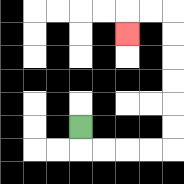{'start': '[3, 5]', 'end': '[5, 1]', 'path_directions': 'D,R,R,R,R,U,U,U,U,U,U,L,L,D', 'path_coordinates': '[[3, 5], [3, 6], [4, 6], [5, 6], [6, 6], [7, 6], [7, 5], [7, 4], [7, 3], [7, 2], [7, 1], [7, 0], [6, 0], [5, 0], [5, 1]]'}